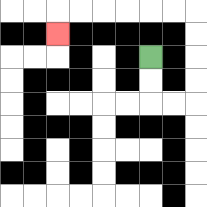{'start': '[6, 2]', 'end': '[2, 1]', 'path_directions': 'D,D,R,R,U,U,U,U,L,L,L,L,L,L,D', 'path_coordinates': '[[6, 2], [6, 3], [6, 4], [7, 4], [8, 4], [8, 3], [8, 2], [8, 1], [8, 0], [7, 0], [6, 0], [5, 0], [4, 0], [3, 0], [2, 0], [2, 1]]'}